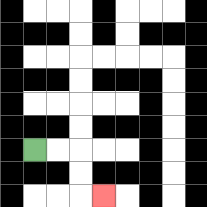{'start': '[1, 6]', 'end': '[4, 8]', 'path_directions': 'R,R,D,D,R', 'path_coordinates': '[[1, 6], [2, 6], [3, 6], [3, 7], [3, 8], [4, 8]]'}